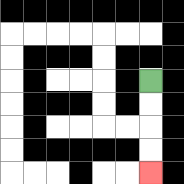{'start': '[6, 3]', 'end': '[6, 7]', 'path_directions': 'D,D,D,D', 'path_coordinates': '[[6, 3], [6, 4], [6, 5], [6, 6], [6, 7]]'}